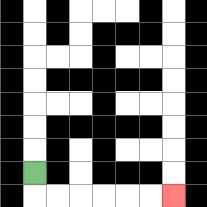{'start': '[1, 7]', 'end': '[7, 8]', 'path_directions': 'D,R,R,R,R,R,R', 'path_coordinates': '[[1, 7], [1, 8], [2, 8], [3, 8], [4, 8], [5, 8], [6, 8], [7, 8]]'}